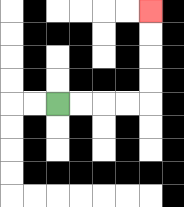{'start': '[2, 4]', 'end': '[6, 0]', 'path_directions': 'R,R,R,R,U,U,U,U', 'path_coordinates': '[[2, 4], [3, 4], [4, 4], [5, 4], [6, 4], [6, 3], [6, 2], [6, 1], [6, 0]]'}